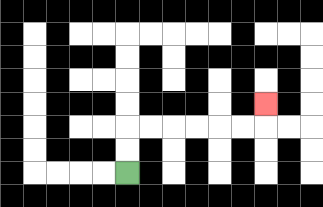{'start': '[5, 7]', 'end': '[11, 4]', 'path_directions': 'U,U,R,R,R,R,R,R,U', 'path_coordinates': '[[5, 7], [5, 6], [5, 5], [6, 5], [7, 5], [8, 5], [9, 5], [10, 5], [11, 5], [11, 4]]'}